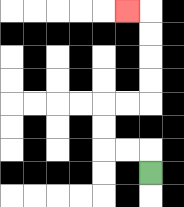{'start': '[6, 7]', 'end': '[5, 0]', 'path_directions': 'U,L,L,U,U,R,R,U,U,U,U,L', 'path_coordinates': '[[6, 7], [6, 6], [5, 6], [4, 6], [4, 5], [4, 4], [5, 4], [6, 4], [6, 3], [6, 2], [6, 1], [6, 0], [5, 0]]'}